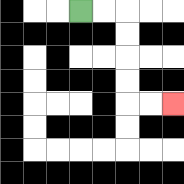{'start': '[3, 0]', 'end': '[7, 4]', 'path_directions': 'R,R,D,D,D,D,R,R', 'path_coordinates': '[[3, 0], [4, 0], [5, 0], [5, 1], [5, 2], [5, 3], [5, 4], [6, 4], [7, 4]]'}